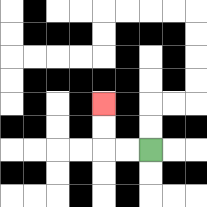{'start': '[6, 6]', 'end': '[4, 4]', 'path_directions': 'L,L,U,U', 'path_coordinates': '[[6, 6], [5, 6], [4, 6], [4, 5], [4, 4]]'}